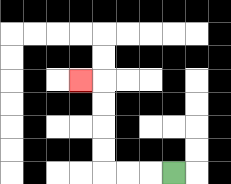{'start': '[7, 7]', 'end': '[3, 3]', 'path_directions': 'L,L,L,U,U,U,U,L', 'path_coordinates': '[[7, 7], [6, 7], [5, 7], [4, 7], [4, 6], [4, 5], [4, 4], [4, 3], [3, 3]]'}